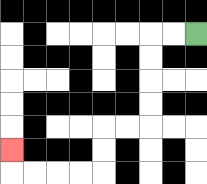{'start': '[8, 1]', 'end': '[0, 6]', 'path_directions': 'L,L,D,D,D,D,L,L,D,D,L,L,L,L,U', 'path_coordinates': '[[8, 1], [7, 1], [6, 1], [6, 2], [6, 3], [6, 4], [6, 5], [5, 5], [4, 5], [4, 6], [4, 7], [3, 7], [2, 7], [1, 7], [0, 7], [0, 6]]'}